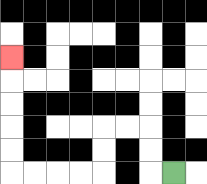{'start': '[7, 7]', 'end': '[0, 2]', 'path_directions': 'L,U,U,L,L,D,D,L,L,L,L,U,U,U,U,U', 'path_coordinates': '[[7, 7], [6, 7], [6, 6], [6, 5], [5, 5], [4, 5], [4, 6], [4, 7], [3, 7], [2, 7], [1, 7], [0, 7], [0, 6], [0, 5], [0, 4], [0, 3], [0, 2]]'}